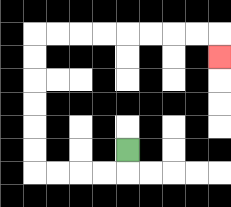{'start': '[5, 6]', 'end': '[9, 2]', 'path_directions': 'D,L,L,L,L,U,U,U,U,U,U,R,R,R,R,R,R,R,R,D', 'path_coordinates': '[[5, 6], [5, 7], [4, 7], [3, 7], [2, 7], [1, 7], [1, 6], [1, 5], [1, 4], [1, 3], [1, 2], [1, 1], [2, 1], [3, 1], [4, 1], [5, 1], [6, 1], [7, 1], [8, 1], [9, 1], [9, 2]]'}